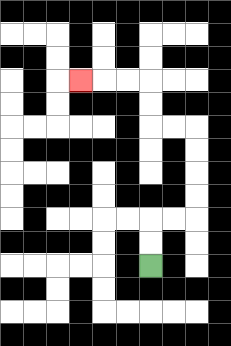{'start': '[6, 11]', 'end': '[3, 3]', 'path_directions': 'U,U,R,R,U,U,U,U,L,L,U,U,L,L,L', 'path_coordinates': '[[6, 11], [6, 10], [6, 9], [7, 9], [8, 9], [8, 8], [8, 7], [8, 6], [8, 5], [7, 5], [6, 5], [6, 4], [6, 3], [5, 3], [4, 3], [3, 3]]'}